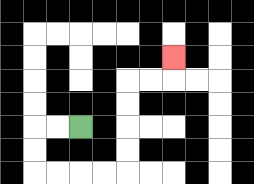{'start': '[3, 5]', 'end': '[7, 2]', 'path_directions': 'L,L,D,D,R,R,R,R,U,U,U,U,R,R,U', 'path_coordinates': '[[3, 5], [2, 5], [1, 5], [1, 6], [1, 7], [2, 7], [3, 7], [4, 7], [5, 7], [5, 6], [5, 5], [5, 4], [5, 3], [6, 3], [7, 3], [7, 2]]'}